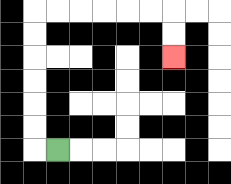{'start': '[2, 6]', 'end': '[7, 2]', 'path_directions': 'L,U,U,U,U,U,U,R,R,R,R,R,R,D,D', 'path_coordinates': '[[2, 6], [1, 6], [1, 5], [1, 4], [1, 3], [1, 2], [1, 1], [1, 0], [2, 0], [3, 0], [4, 0], [5, 0], [6, 0], [7, 0], [7, 1], [7, 2]]'}